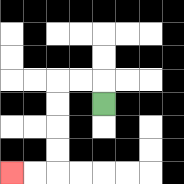{'start': '[4, 4]', 'end': '[0, 7]', 'path_directions': 'U,L,L,D,D,D,D,L,L', 'path_coordinates': '[[4, 4], [4, 3], [3, 3], [2, 3], [2, 4], [2, 5], [2, 6], [2, 7], [1, 7], [0, 7]]'}